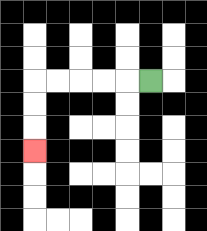{'start': '[6, 3]', 'end': '[1, 6]', 'path_directions': 'L,L,L,L,L,D,D,D', 'path_coordinates': '[[6, 3], [5, 3], [4, 3], [3, 3], [2, 3], [1, 3], [1, 4], [1, 5], [1, 6]]'}